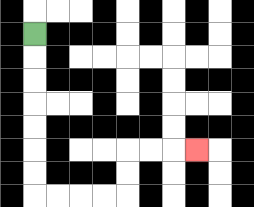{'start': '[1, 1]', 'end': '[8, 6]', 'path_directions': 'D,D,D,D,D,D,D,R,R,R,R,U,U,R,R,R', 'path_coordinates': '[[1, 1], [1, 2], [1, 3], [1, 4], [1, 5], [1, 6], [1, 7], [1, 8], [2, 8], [3, 8], [4, 8], [5, 8], [5, 7], [5, 6], [6, 6], [7, 6], [8, 6]]'}